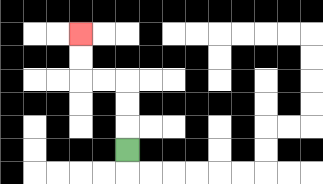{'start': '[5, 6]', 'end': '[3, 1]', 'path_directions': 'U,U,U,L,L,U,U', 'path_coordinates': '[[5, 6], [5, 5], [5, 4], [5, 3], [4, 3], [3, 3], [3, 2], [3, 1]]'}